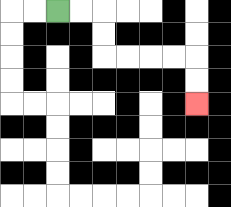{'start': '[2, 0]', 'end': '[8, 4]', 'path_directions': 'R,R,D,D,R,R,R,R,D,D', 'path_coordinates': '[[2, 0], [3, 0], [4, 0], [4, 1], [4, 2], [5, 2], [6, 2], [7, 2], [8, 2], [8, 3], [8, 4]]'}